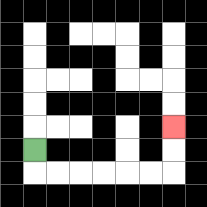{'start': '[1, 6]', 'end': '[7, 5]', 'path_directions': 'D,R,R,R,R,R,R,U,U', 'path_coordinates': '[[1, 6], [1, 7], [2, 7], [3, 7], [4, 7], [5, 7], [6, 7], [7, 7], [7, 6], [7, 5]]'}